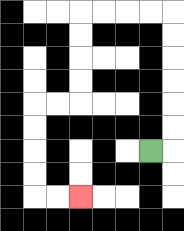{'start': '[6, 6]', 'end': '[3, 8]', 'path_directions': 'R,U,U,U,U,U,U,L,L,L,L,D,D,D,D,L,L,D,D,D,D,R,R', 'path_coordinates': '[[6, 6], [7, 6], [7, 5], [7, 4], [7, 3], [7, 2], [7, 1], [7, 0], [6, 0], [5, 0], [4, 0], [3, 0], [3, 1], [3, 2], [3, 3], [3, 4], [2, 4], [1, 4], [1, 5], [1, 6], [1, 7], [1, 8], [2, 8], [3, 8]]'}